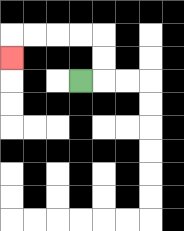{'start': '[3, 3]', 'end': '[0, 2]', 'path_directions': 'R,U,U,L,L,L,L,D', 'path_coordinates': '[[3, 3], [4, 3], [4, 2], [4, 1], [3, 1], [2, 1], [1, 1], [0, 1], [0, 2]]'}